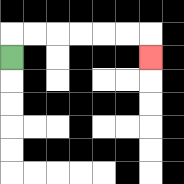{'start': '[0, 2]', 'end': '[6, 2]', 'path_directions': 'U,R,R,R,R,R,R,D', 'path_coordinates': '[[0, 2], [0, 1], [1, 1], [2, 1], [3, 1], [4, 1], [5, 1], [6, 1], [6, 2]]'}